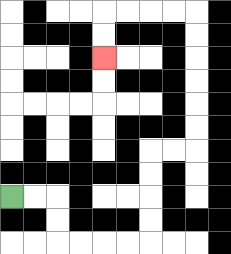{'start': '[0, 8]', 'end': '[4, 2]', 'path_directions': 'R,R,D,D,R,R,R,R,U,U,U,U,R,R,U,U,U,U,U,U,L,L,L,L,D,D', 'path_coordinates': '[[0, 8], [1, 8], [2, 8], [2, 9], [2, 10], [3, 10], [4, 10], [5, 10], [6, 10], [6, 9], [6, 8], [6, 7], [6, 6], [7, 6], [8, 6], [8, 5], [8, 4], [8, 3], [8, 2], [8, 1], [8, 0], [7, 0], [6, 0], [5, 0], [4, 0], [4, 1], [4, 2]]'}